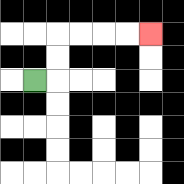{'start': '[1, 3]', 'end': '[6, 1]', 'path_directions': 'R,U,U,R,R,R,R', 'path_coordinates': '[[1, 3], [2, 3], [2, 2], [2, 1], [3, 1], [4, 1], [5, 1], [6, 1]]'}